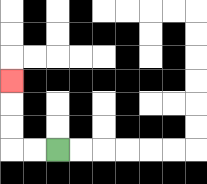{'start': '[2, 6]', 'end': '[0, 3]', 'path_directions': 'L,L,U,U,U', 'path_coordinates': '[[2, 6], [1, 6], [0, 6], [0, 5], [0, 4], [0, 3]]'}